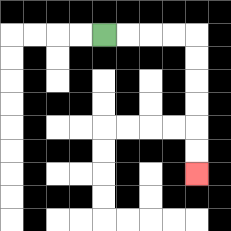{'start': '[4, 1]', 'end': '[8, 7]', 'path_directions': 'R,R,R,R,D,D,D,D,D,D', 'path_coordinates': '[[4, 1], [5, 1], [6, 1], [7, 1], [8, 1], [8, 2], [8, 3], [8, 4], [8, 5], [8, 6], [8, 7]]'}